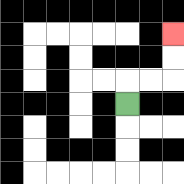{'start': '[5, 4]', 'end': '[7, 1]', 'path_directions': 'U,R,R,U,U', 'path_coordinates': '[[5, 4], [5, 3], [6, 3], [7, 3], [7, 2], [7, 1]]'}